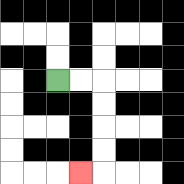{'start': '[2, 3]', 'end': '[3, 7]', 'path_directions': 'R,R,D,D,D,D,L', 'path_coordinates': '[[2, 3], [3, 3], [4, 3], [4, 4], [4, 5], [4, 6], [4, 7], [3, 7]]'}